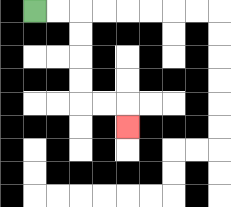{'start': '[1, 0]', 'end': '[5, 5]', 'path_directions': 'R,R,D,D,D,D,R,R,D', 'path_coordinates': '[[1, 0], [2, 0], [3, 0], [3, 1], [3, 2], [3, 3], [3, 4], [4, 4], [5, 4], [5, 5]]'}